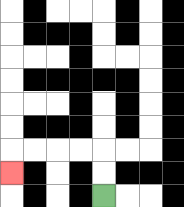{'start': '[4, 8]', 'end': '[0, 7]', 'path_directions': 'U,U,L,L,L,L,D', 'path_coordinates': '[[4, 8], [4, 7], [4, 6], [3, 6], [2, 6], [1, 6], [0, 6], [0, 7]]'}